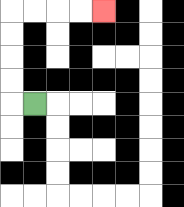{'start': '[1, 4]', 'end': '[4, 0]', 'path_directions': 'L,U,U,U,U,R,R,R,R', 'path_coordinates': '[[1, 4], [0, 4], [0, 3], [0, 2], [0, 1], [0, 0], [1, 0], [2, 0], [3, 0], [4, 0]]'}